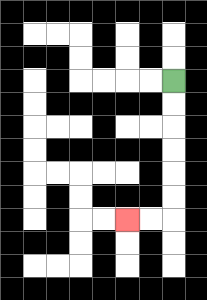{'start': '[7, 3]', 'end': '[5, 9]', 'path_directions': 'D,D,D,D,D,D,L,L', 'path_coordinates': '[[7, 3], [7, 4], [7, 5], [7, 6], [7, 7], [7, 8], [7, 9], [6, 9], [5, 9]]'}